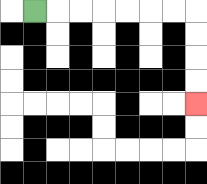{'start': '[1, 0]', 'end': '[8, 4]', 'path_directions': 'R,R,R,R,R,R,R,D,D,D,D', 'path_coordinates': '[[1, 0], [2, 0], [3, 0], [4, 0], [5, 0], [6, 0], [7, 0], [8, 0], [8, 1], [8, 2], [8, 3], [8, 4]]'}